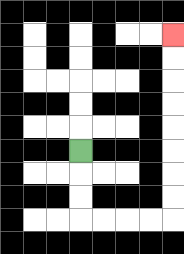{'start': '[3, 6]', 'end': '[7, 1]', 'path_directions': 'D,D,D,R,R,R,R,U,U,U,U,U,U,U,U', 'path_coordinates': '[[3, 6], [3, 7], [3, 8], [3, 9], [4, 9], [5, 9], [6, 9], [7, 9], [7, 8], [7, 7], [7, 6], [7, 5], [7, 4], [7, 3], [7, 2], [7, 1]]'}